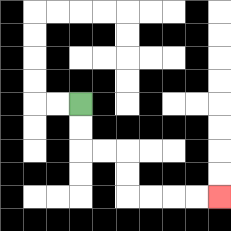{'start': '[3, 4]', 'end': '[9, 8]', 'path_directions': 'D,D,R,R,D,D,R,R,R,R', 'path_coordinates': '[[3, 4], [3, 5], [3, 6], [4, 6], [5, 6], [5, 7], [5, 8], [6, 8], [7, 8], [8, 8], [9, 8]]'}